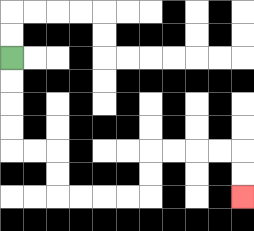{'start': '[0, 2]', 'end': '[10, 8]', 'path_directions': 'D,D,D,D,R,R,D,D,R,R,R,R,U,U,R,R,R,R,D,D', 'path_coordinates': '[[0, 2], [0, 3], [0, 4], [0, 5], [0, 6], [1, 6], [2, 6], [2, 7], [2, 8], [3, 8], [4, 8], [5, 8], [6, 8], [6, 7], [6, 6], [7, 6], [8, 6], [9, 6], [10, 6], [10, 7], [10, 8]]'}